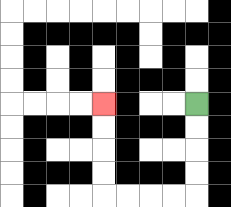{'start': '[8, 4]', 'end': '[4, 4]', 'path_directions': 'D,D,D,D,L,L,L,L,U,U,U,U', 'path_coordinates': '[[8, 4], [8, 5], [8, 6], [8, 7], [8, 8], [7, 8], [6, 8], [5, 8], [4, 8], [4, 7], [4, 6], [4, 5], [4, 4]]'}